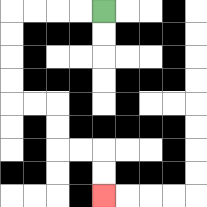{'start': '[4, 0]', 'end': '[4, 8]', 'path_directions': 'L,L,L,L,D,D,D,D,R,R,D,D,R,R,D,D', 'path_coordinates': '[[4, 0], [3, 0], [2, 0], [1, 0], [0, 0], [0, 1], [0, 2], [0, 3], [0, 4], [1, 4], [2, 4], [2, 5], [2, 6], [3, 6], [4, 6], [4, 7], [4, 8]]'}